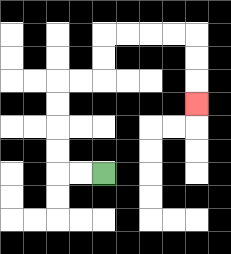{'start': '[4, 7]', 'end': '[8, 4]', 'path_directions': 'L,L,U,U,U,U,R,R,U,U,R,R,R,R,D,D,D', 'path_coordinates': '[[4, 7], [3, 7], [2, 7], [2, 6], [2, 5], [2, 4], [2, 3], [3, 3], [4, 3], [4, 2], [4, 1], [5, 1], [6, 1], [7, 1], [8, 1], [8, 2], [8, 3], [8, 4]]'}